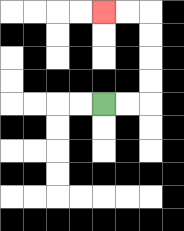{'start': '[4, 4]', 'end': '[4, 0]', 'path_directions': 'R,R,U,U,U,U,L,L', 'path_coordinates': '[[4, 4], [5, 4], [6, 4], [6, 3], [6, 2], [6, 1], [6, 0], [5, 0], [4, 0]]'}